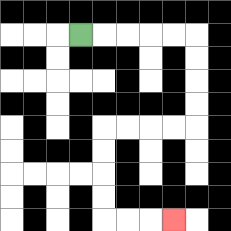{'start': '[3, 1]', 'end': '[7, 9]', 'path_directions': 'R,R,R,R,R,D,D,D,D,L,L,L,L,D,D,D,D,R,R,R', 'path_coordinates': '[[3, 1], [4, 1], [5, 1], [6, 1], [7, 1], [8, 1], [8, 2], [8, 3], [8, 4], [8, 5], [7, 5], [6, 5], [5, 5], [4, 5], [4, 6], [4, 7], [4, 8], [4, 9], [5, 9], [6, 9], [7, 9]]'}